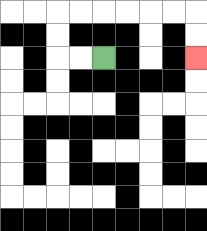{'start': '[4, 2]', 'end': '[8, 2]', 'path_directions': 'L,L,U,U,R,R,R,R,R,R,D,D', 'path_coordinates': '[[4, 2], [3, 2], [2, 2], [2, 1], [2, 0], [3, 0], [4, 0], [5, 0], [6, 0], [7, 0], [8, 0], [8, 1], [8, 2]]'}